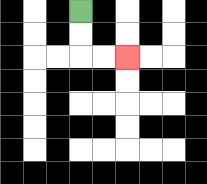{'start': '[3, 0]', 'end': '[5, 2]', 'path_directions': 'D,D,R,R', 'path_coordinates': '[[3, 0], [3, 1], [3, 2], [4, 2], [5, 2]]'}